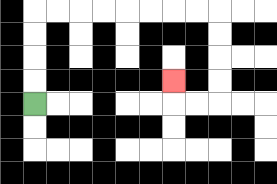{'start': '[1, 4]', 'end': '[7, 3]', 'path_directions': 'U,U,U,U,R,R,R,R,R,R,R,R,D,D,D,D,L,L,U', 'path_coordinates': '[[1, 4], [1, 3], [1, 2], [1, 1], [1, 0], [2, 0], [3, 0], [4, 0], [5, 0], [6, 0], [7, 0], [8, 0], [9, 0], [9, 1], [9, 2], [9, 3], [9, 4], [8, 4], [7, 4], [7, 3]]'}